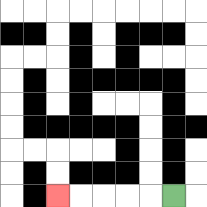{'start': '[7, 8]', 'end': '[2, 8]', 'path_directions': 'L,L,L,L,L', 'path_coordinates': '[[7, 8], [6, 8], [5, 8], [4, 8], [3, 8], [2, 8]]'}